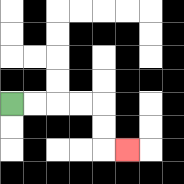{'start': '[0, 4]', 'end': '[5, 6]', 'path_directions': 'R,R,R,R,D,D,R', 'path_coordinates': '[[0, 4], [1, 4], [2, 4], [3, 4], [4, 4], [4, 5], [4, 6], [5, 6]]'}